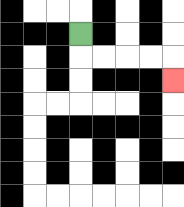{'start': '[3, 1]', 'end': '[7, 3]', 'path_directions': 'D,R,R,R,R,D', 'path_coordinates': '[[3, 1], [3, 2], [4, 2], [5, 2], [6, 2], [7, 2], [7, 3]]'}